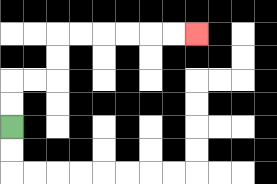{'start': '[0, 5]', 'end': '[8, 1]', 'path_directions': 'U,U,R,R,U,U,R,R,R,R,R,R', 'path_coordinates': '[[0, 5], [0, 4], [0, 3], [1, 3], [2, 3], [2, 2], [2, 1], [3, 1], [4, 1], [5, 1], [6, 1], [7, 1], [8, 1]]'}